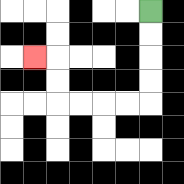{'start': '[6, 0]', 'end': '[1, 2]', 'path_directions': 'D,D,D,D,L,L,L,L,U,U,L', 'path_coordinates': '[[6, 0], [6, 1], [6, 2], [6, 3], [6, 4], [5, 4], [4, 4], [3, 4], [2, 4], [2, 3], [2, 2], [1, 2]]'}